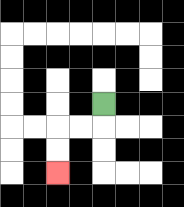{'start': '[4, 4]', 'end': '[2, 7]', 'path_directions': 'D,L,L,D,D', 'path_coordinates': '[[4, 4], [4, 5], [3, 5], [2, 5], [2, 6], [2, 7]]'}